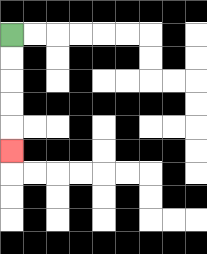{'start': '[0, 1]', 'end': '[0, 6]', 'path_directions': 'D,D,D,D,D', 'path_coordinates': '[[0, 1], [0, 2], [0, 3], [0, 4], [0, 5], [0, 6]]'}